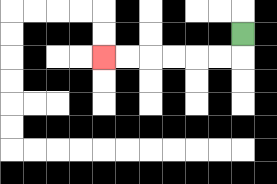{'start': '[10, 1]', 'end': '[4, 2]', 'path_directions': 'D,L,L,L,L,L,L', 'path_coordinates': '[[10, 1], [10, 2], [9, 2], [8, 2], [7, 2], [6, 2], [5, 2], [4, 2]]'}